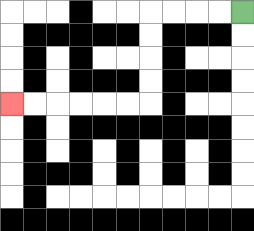{'start': '[10, 0]', 'end': '[0, 4]', 'path_directions': 'L,L,L,L,D,D,D,D,L,L,L,L,L,L', 'path_coordinates': '[[10, 0], [9, 0], [8, 0], [7, 0], [6, 0], [6, 1], [6, 2], [6, 3], [6, 4], [5, 4], [4, 4], [3, 4], [2, 4], [1, 4], [0, 4]]'}